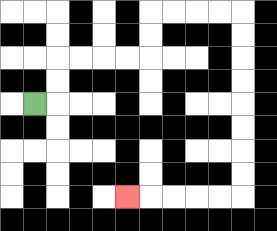{'start': '[1, 4]', 'end': '[5, 8]', 'path_directions': 'R,U,U,R,R,R,R,U,U,R,R,R,R,D,D,D,D,D,D,D,D,L,L,L,L,L', 'path_coordinates': '[[1, 4], [2, 4], [2, 3], [2, 2], [3, 2], [4, 2], [5, 2], [6, 2], [6, 1], [6, 0], [7, 0], [8, 0], [9, 0], [10, 0], [10, 1], [10, 2], [10, 3], [10, 4], [10, 5], [10, 6], [10, 7], [10, 8], [9, 8], [8, 8], [7, 8], [6, 8], [5, 8]]'}